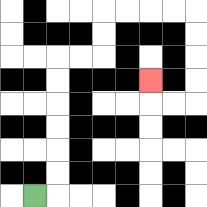{'start': '[1, 8]', 'end': '[6, 3]', 'path_directions': 'R,U,U,U,U,U,U,R,R,U,U,R,R,R,R,D,D,D,D,L,L,U', 'path_coordinates': '[[1, 8], [2, 8], [2, 7], [2, 6], [2, 5], [2, 4], [2, 3], [2, 2], [3, 2], [4, 2], [4, 1], [4, 0], [5, 0], [6, 0], [7, 0], [8, 0], [8, 1], [8, 2], [8, 3], [8, 4], [7, 4], [6, 4], [6, 3]]'}